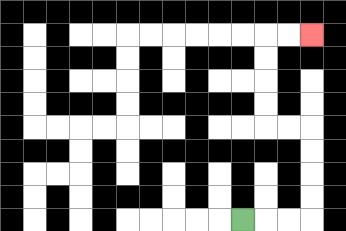{'start': '[10, 9]', 'end': '[13, 1]', 'path_directions': 'R,R,R,U,U,U,U,L,L,U,U,U,U,R,R', 'path_coordinates': '[[10, 9], [11, 9], [12, 9], [13, 9], [13, 8], [13, 7], [13, 6], [13, 5], [12, 5], [11, 5], [11, 4], [11, 3], [11, 2], [11, 1], [12, 1], [13, 1]]'}